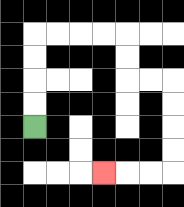{'start': '[1, 5]', 'end': '[4, 7]', 'path_directions': 'U,U,U,U,R,R,R,R,D,D,R,R,D,D,D,D,L,L,L', 'path_coordinates': '[[1, 5], [1, 4], [1, 3], [1, 2], [1, 1], [2, 1], [3, 1], [4, 1], [5, 1], [5, 2], [5, 3], [6, 3], [7, 3], [7, 4], [7, 5], [7, 6], [7, 7], [6, 7], [5, 7], [4, 7]]'}